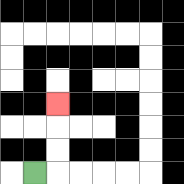{'start': '[1, 7]', 'end': '[2, 4]', 'path_directions': 'R,U,U,U', 'path_coordinates': '[[1, 7], [2, 7], [2, 6], [2, 5], [2, 4]]'}